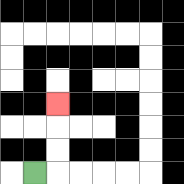{'start': '[1, 7]', 'end': '[2, 4]', 'path_directions': 'R,U,U,U', 'path_coordinates': '[[1, 7], [2, 7], [2, 6], [2, 5], [2, 4]]'}